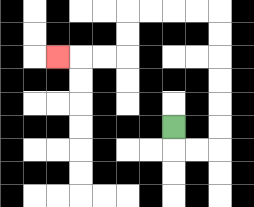{'start': '[7, 5]', 'end': '[2, 2]', 'path_directions': 'D,R,R,U,U,U,U,U,U,L,L,L,L,D,D,L,L,L', 'path_coordinates': '[[7, 5], [7, 6], [8, 6], [9, 6], [9, 5], [9, 4], [9, 3], [9, 2], [9, 1], [9, 0], [8, 0], [7, 0], [6, 0], [5, 0], [5, 1], [5, 2], [4, 2], [3, 2], [2, 2]]'}